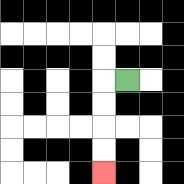{'start': '[5, 3]', 'end': '[4, 7]', 'path_directions': 'L,D,D,D,D', 'path_coordinates': '[[5, 3], [4, 3], [4, 4], [4, 5], [4, 6], [4, 7]]'}